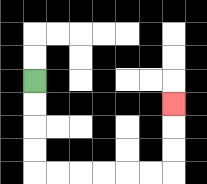{'start': '[1, 3]', 'end': '[7, 4]', 'path_directions': 'D,D,D,D,R,R,R,R,R,R,U,U,U', 'path_coordinates': '[[1, 3], [1, 4], [1, 5], [1, 6], [1, 7], [2, 7], [3, 7], [4, 7], [5, 7], [6, 7], [7, 7], [7, 6], [7, 5], [7, 4]]'}